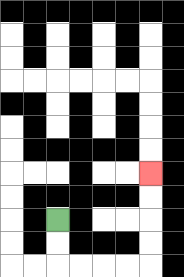{'start': '[2, 9]', 'end': '[6, 7]', 'path_directions': 'D,D,R,R,R,R,U,U,U,U', 'path_coordinates': '[[2, 9], [2, 10], [2, 11], [3, 11], [4, 11], [5, 11], [6, 11], [6, 10], [6, 9], [6, 8], [6, 7]]'}